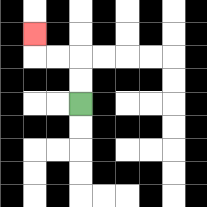{'start': '[3, 4]', 'end': '[1, 1]', 'path_directions': 'U,U,L,L,U', 'path_coordinates': '[[3, 4], [3, 3], [3, 2], [2, 2], [1, 2], [1, 1]]'}